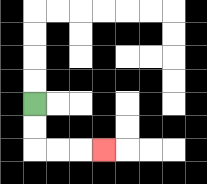{'start': '[1, 4]', 'end': '[4, 6]', 'path_directions': 'D,D,R,R,R', 'path_coordinates': '[[1, 4], [1, 5], [1, 6], [2, 6], [3, 6], [4, 6]]'}